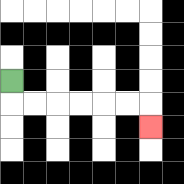{'start': '[0, 3]', 'end': '[6, 5]', 'path_directions': 'D,R,R,R,R,R,R,D', 'path_coordinates': '[[0, 3], [0, 4], [1, 4], [2, 4], [3, 4], [4, 4], [5, 4], [6, 4], [6, 5]]'}